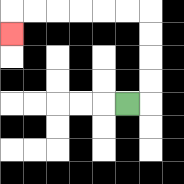{'start': '[5, 4]', 'end': '[0, 1]', 'path_directions': 'R,U,U,U,U,L,L,L,L,L,L,D', 'path_coordinates': '[[5, 4], [6, 4], [6, 3], [6, 2], [6, 1], [6, 0], [5, 0], [4, 0], [3, 0], [2, 0], [1, 0], [0, 0], [0, 1]]'}